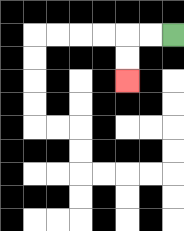{'start': '[7, 1]', 'end': '[5, 3]', 'path_directions': 'L,L,D,D', 'path_coordinates': '[[7, 1], [6, 1], [5, 1], [5, 2], [5, 3]]'}